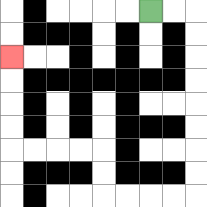{'start': '[6, 0]', 'end': '[0, 2]', 'path_directions': 'R,R,D,D,D,D,D,D,D,D,L,L,L,L,U,U,L,L,L,L,U,U,U,U', 'path_coordinates': '[[6, 0], [7, 0], [8, 0], [8, 1], [8, 2], [8, 3], [8, 4], [8, 5], [8, 6], [8, 7], [8, 8], [7, 8], [6, 8], [5, 8], [4, 8], [4, 7], [4, 6], [3, 6], [2, 6], [1, 6], [0, 6], [0, 5], [0, 4], [0, 3], [0, 2]]'}